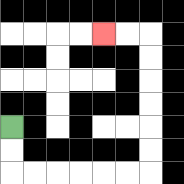{'start': '[0, 5]', 'end': '[4, 1]', 'path_directions': 'D,D,R,R,R,R,R,R,U,U,U,U,U,U,L,L', 'path_coordinates': '[[0, 5], [0, 6], [0, 7], [1, 7], [2, 7], [3, 7], [4, 7], [5, 7], [6, 7], [6, 6], [6, 5], [6, 4], [6, 3], [6, 2], [6, 1], [5, 1], [4, 1]]'}